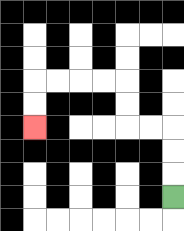{'start': '[7, 8]', 'end': '[1, 5]', 'path_directions': 'U,U,U,L,L,U,U,L,L,L,L,D,D', 'path_coordinates': '[[7, 8], [7, 7], [7, 6], [7, 5], [6, 5], [5, 5], [5, 4], [5, 3], [4, 3], [3, 3], [2, 3], [1, 3], [1, 4], [1, 5]]'}